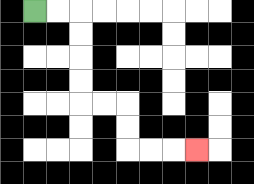{'start': '[1, 0]', 'end': '[8, 6]', 'path_directions': 'R,R,D,D,D,D,R,R,D,D,R,R,R', 'path_coordinates': '[[1, 0], [2, 0], [3, 0], [3, 1], [3, 2], [3, 3], [3, 4], [4, 4], [5, 4], [5, 5], [5, 6], [6, 6], [7, 6], [8, 6]]'}